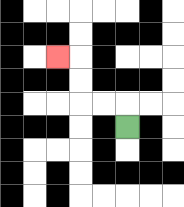{'start': '[5, 5]', 'end': '[2, 2]', 'path_directions': 'U,L,L,U,U,L', 'path_coordinates': '[[5, 5], [5, 4], [4, 4], [3, 4], [3, 3], [3, 2], [2, 2]]'}